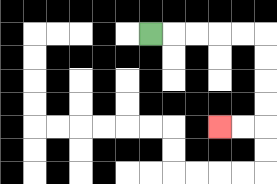{'start': '[6, 1]', 'end': '[9, 5]', 'path_directions': 'R,R,R,R,R,D,D,D,D,L,L', 'path_coordinates': '[[6, 1], [7, 1], [8, 1], [9, 1], [10, 1], [11, 1], [11, 2], [11, 3], [11, 4], [11, 5], [10, 5], [9, 5]]'}